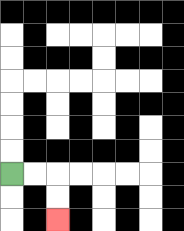{'start': '[0, 7]', 'end': '[2, 9]', 'path_directions': 'R,R,D,D', 'path_coordinates': '[[0, 7], [1, 7], [2, 7], [2, 8], [2, 9]]'}